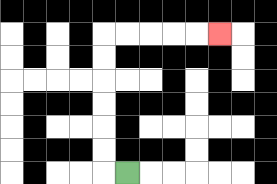{'start': '[5, 7]', 'end': '[9, 1]', 'path_directions': 'L,U,U,U,U,U,U,R,R,R,R,R', 'path_coordinates': '[[5, 7], [4, 7], [4, 6], [4, 5], [4, 4], [4, 3], [4, 2], [4, 1], [5, 1], [6, 1], [7, 1], [8, 1], [9, 1]]'}